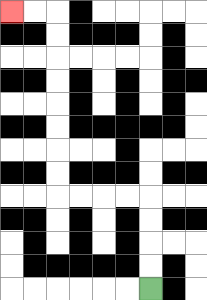{'start': '[6, 12]', 'end': '[0, 0]', 'path_directions': 'U,U,U,U,L,L,L,L,U,U,U,U,U,U,U,U,L,L', 'path_coordinates': '[[6, 12], [6, 11], [6, 10], [6, 9], [6, 8], [5, 8], [4, 8], [3, 8], [2, 8], [2, 7], [2, 6], [2, 5], [2, 4], [2, 3], [2, 2], [2, 1], [2, 0], [1, 0], [0, 0]]'}